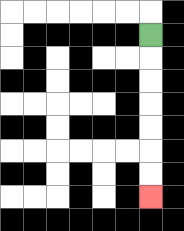{'start': '[6, 1]', 'end': '[6, 8]', 'path_directions': 'D,D,D,D,D,D,D', 'path_coordinates': '[[6, 1], [6, 2], [6, 3], [6, 4], [6, 5], [6, 6], [6, 7], [6, 8]]'}